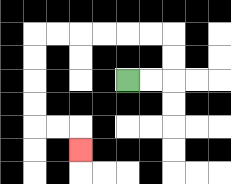{'start': '[5, 3]', 'end': '[3, 6]', 'path_directions': 'R,R,U,U,L,L,L,L,L,L,D,D,D,D,R,R,D', 'path_coordinates': '[[5, 3], [6, 3], [7, 3], [7, 2], [7, 1], [6, 1], [5, 1], [4, 1], [3, 1], [2, 1], [1, 1], [1, 2], [1, 3], [1, 4], [1, 5], [2, 5], [3, 5], [3, 6]]'}